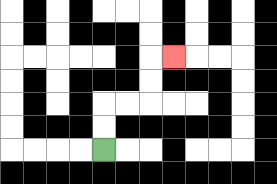{'start': '[4, 6]', 'end': '[7, 2]', 'path_directions': 'U,U,R,R,U,U,R', 'path_coordinates': '[[4, 6], [4, 5], [4, 4], [5, 4], [6, 4], [6, 3], [6, 2], [7, 2]]'}